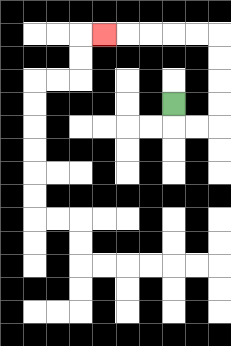{'start': '[7, 4]', 'end': '[4, 1]', 'path_directions': 'D,R,R,U,U,U,U,L,L,L,L,L', 'path_coordinates': '[[7, 4], [7, 5], [8, 5], [9, 5], [9, 4], [9, 3], [9, 2], [9, 1], [8, 1], [7, 1], [6, 1], [5, 1], [4, 1]]'}